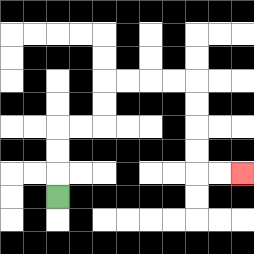{'start': '[2, 8]', 'end': '[10, 7]', 'path_directions': 'U,U,U,R,R,U,U,R,R,R,R,D,D,D,D,R,R', 'path_coordinates': '[[2, 8], [2, 7], [2, 6], [2, 5], [3, 5], [4, 5], [4, 4], [4, 3], [5, 3], [6, 3], [7, 3], [8, 3], [8, 4], [8, 5], [8, 6], [8, 7], [9, 7], [10, 7]]'}